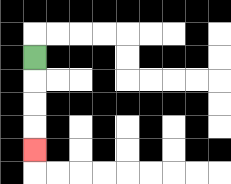{'start': '[1, 2]', 'end': '[1, 6]', 'path_directions': 'D,D,D,D', 'path_coordinates': '[[1, 2], [1, 3], [1, 4], [1, 5], [1, 6]]'}